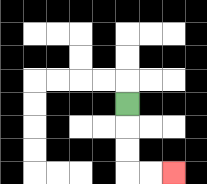{'start': '[5, 4]', 'end': '[7, 7]', 'path_directions': 'D,D,D,R,R', 'path_coordinates': '[[5, 4], [5, 5], [5, 6], [5, 7], [6, 7], [7, 7]]'}